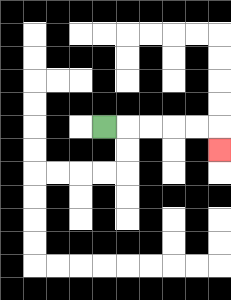{'start': '[4, 5]', 'end': '[9, 6]', 'path_directions': 'R,R,R,R,R,D', 'path_coordinates': '[[4, 5], [5, 5], [6, 5], [7, 5], [8, 5], [9, 5], [9, 6]]'}